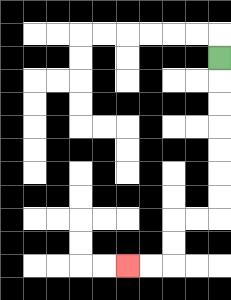{'start': '[9, 2]', 'end': '[5, 11]', 'path_directions': 'D,D,D,D,D,D,D,L,L,D,D,L,L', 'path_coordinates': '[[9, 2], [9, 3], [9, 4], [9, 5], [9, 6], [9, 7], [9, 8], [9, 9], [8, 9], [7, 9], [7, 10], [7, 11], [6, 11], [5, 11]]'}